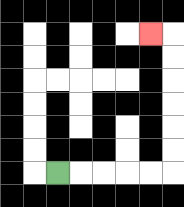{'start': '[2, 7]', 'end': '[6, 1]', 'path_directions': 'R,R,R,R,R,U,U,U,U,U,U,L', 'path_coordinates': '[[2, 7], [3, 7], [4, 7], [5, 7], [6, 7], [7, 7], [7, 6], [7, 5], [7, 4], [7, 3], [7, 2], [7, 1], [6, 1]]'}